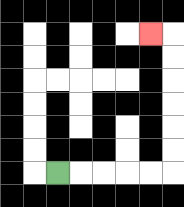{'start': '[2, 7]', 'end': '[6, 1]', 'path_directions': 'R,R,R,R,R,U,U,U,U,U,U,L', 'path_coordinates': '[[2, 7], [3, 7], [4, 7], [5, 7], [6, 7], [7, 7], [7, 6], [7, 5], [7, 4], [7, 3], [7, 2], [7, 1], [6, 1]]'}